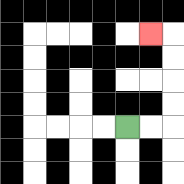{'start': '[5, 5]', 'end': '[6, 1]', 'path_directions': 'R,R,U,U,U,U,L', 'path_coordinates': '[[5, 5], [6, 5], [7, 5], [7, 4], [7, 3], [7, 2], [7, 1], [6, 1]]'}